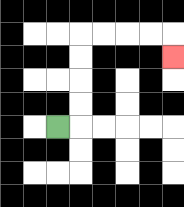{'start': '[2, 5]', 'end': '[7, 2]', 'path_directions': 'R,U,U,U,U,R,R,R,R,D', 'path_coordinates': '[[2, 5], [3, 5], [3, 4], [3, 3], [3, 2], [3, 1], [4, 1], [5, 1], [6, 1], [7, 1], [7, 2]]'}